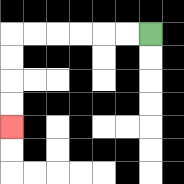{'start': '[6, 1]', 'end': '[0, 5]', 'path_directions': 'L,L,L,L,L,L,D,D,D,D', 'path_coordinates': '[[6, 1], [5, 1], [4, 1], [3, 1], [2, 1], [1, 1], [0, 1], [0, 2], [0, 3], [0, 4], [0, 5]]'}